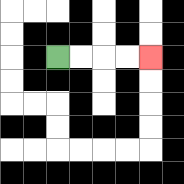{'start': '[2, 2]', 'end': '[6, 2]', 'path_directions': 'R,R,R,R', 'path_coordinates': '[[2, 2], [3, 2], [4, 2], [5, 2], [6, 2]]'}